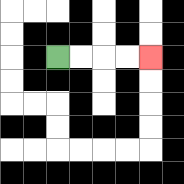{'start': '[2, 2]', 'end': '[6, 2]', 'path_directions': 'R,R,R,R', 'path_coordinates': '[[2, 2], [3, 2], [4, 2], [5, 2], [6, 2]]'}